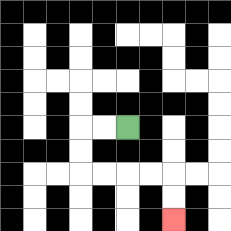{'start': '[5, 5]', 'end': '[7, 9]', 'path_directions': 'L,L,D,D,R,R,R,R,D,D', 'path_coordinates': '[[5, 5], [4, 5], [3, 5], [3, 6], [3, 7], [4, 7], [5, 7], [6, 7], [7, 7], [7, 8], [7, 9]]'}